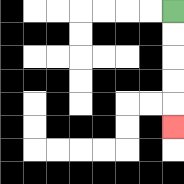{'start': '[7, 0]', 'end': '[7, 5]', 'path_directions': 'D,D,D,D,D', 'path_coordinates': '[[7, 0], [7, 1], [7, 2], [7, 3], [7, 4], [7, 5]]'}